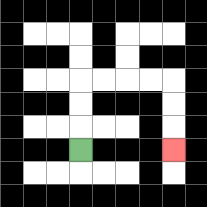{'start': '[3, 6]', 'end': '[7, 6]', 'path_directions': 'U,U,U,R,R,R,R,D,D,D', 'path_coordinates': '[[3, 6], [3, 5], [3, 4], [3, 3], [4, 3], [5, 3], [6, 3], [7, 3], [7, 4], [7, 5], [7, 6]]'}